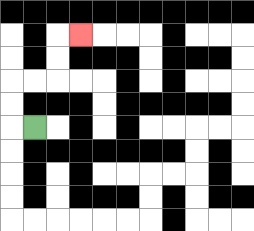{'start': '[1, 5]', 'end': '[3, 1]', 'path_directions': 'L,U,U,R,R,U,U,R', 'path_coordinates': '[[1, 5], [0, 5], [0, 4], [0, 3], [1, 3], [2, 3], [2, 2], [2, 1], [3, 1]]'}